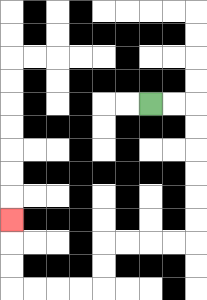{'start': '[6, 4]', 'end': '[0, 9]', 'path_directions': 'R,R,D,D,D,D,D,D,L,L,L,L,D,D,L,L,L,L,U,U,U', 'path_coordinates': '[[6, 4], [7, 4], [8, 4], [8, 5], [8, 6], [8, 7], [8, 8], [8, 9], [8, 10], [7, 10], [6, 10], [5, 10], [4, 10], [4, 11], [4, 12], [3, 12], [2, 12], [1, 12], [0, 12], [0, 11], [0, 10], [0, 9]]'}